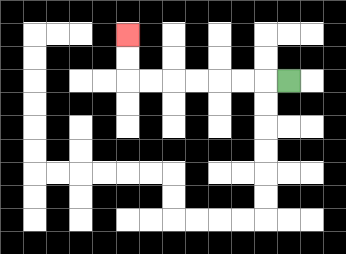{'start': '[12, 3]', 'end': '[5, 1]', 'path_directions': 'L,L,L,L,L,L,L,U,U', 'path_coordinates': '[[12, 3], [11, 3], [10, 3], [9, 3], [8, 3], [7, 3], [6, 3], [5, 3], [5, 2], [5, 1]]'}